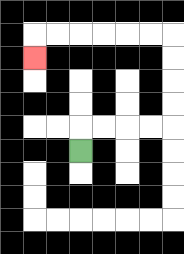{'start': '[3, 6]', 'end': '[1, 2]', 'path_directions': 'U,R,R,R,R,U,U,U,U,L,L,L,L,L,L,D', 'path_coordinates': '[[3, 6], [3, 5], [4, 5], [5, 5], [6, 5], [7, 5], [7, 4], [7, 3], [7, 2], [7, 1], [6, 1], [5, 1], [4, 1], [3, 1], [2, 1], [1, 1], [1, 2]]'}